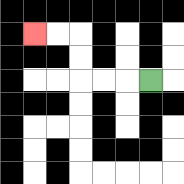{'start': '[6, 3]', 'end': '[1, 1]', 'path_directions': 'L,L,L,U,U,L,L', 'path_coordinates': '[[6, 3], [5, 3], [4, 3], [3, 3], [3, 2], [3, 1], [2, 1], [1, 1]]'}